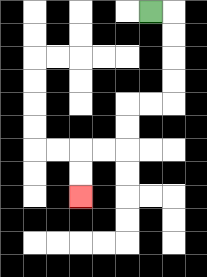{'start': '[6, 0]', 'end': '[3, 8]', 'path_directions': 'R,D,D,D,D,L,L,D,D,L,L,D,D', 'path_coordinates': '[[6, 0], [7, 0], [7, 1], [7, 2], [7, 3], [7, 4], [6, 4], [5, 4], [5, 5], [5, 6], [4, 6], [3, 6], [3, 7], [3, 8]]'}